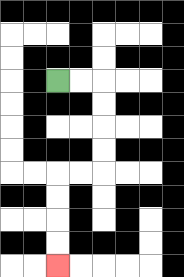{'start': '[2, 3]', 'end': '[2, 11]', 'path_directions': 'R,R,D,D,D,D,L,L,D,D,D,D', 'path_coordinates': '[[2, 3], [3, 3], [4, 3], [4, 4], [4, 5], [4, 6], [4, 7], [3, 7], [2, 7], [2, 8], [2, 9], [2, 10], [2, 11]]'}